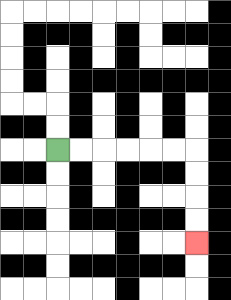{'start': '[2, 6]', 'end': '[8, 10]', 'path_directions': 'R,R,R,R,R,R,D,D,D,D', 'path_coordinates': '[[2, 6], [3, 6], [4, 6], [5, 6], [6, 6], [7, 6], [8, 6], [8, 7], [8, 8], [8, 9], [8, 10]]'}